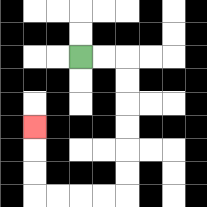{'start': '[3, 2]', 'end': '[1, 5]', 'path_directions': 'R,R,D,D,D,D,D,D,L,L,L,L,U,U,U', 'path_coordinates': '[[3, 2], [4, 2], [5, 2], [5, 3], [5, 4], [5, 5], [5, 6], [5, 7], [5, 8], [4, 8], [3, 8], [2, 8], [1, 8], [1, 7], [1, 6], [1, 5]]'}